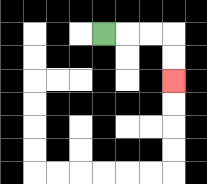{'start': '[4, 1]', 'end': '[7, 3]', 'path_directions': 'R,R,R,D,D', 'path_coordinates': '[[4, 1], [5, 1], [6, 1], [7, 1], [7, 2], [7, 3]]'}